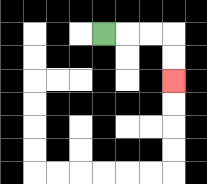{'start': '[4, 1]', 'end': '[7, 3]', 'path_directions': 'R,R,R,D,D', 'path_coordinates': '[[4, 1], [5, 1], [6, 1], [7, 1], [7, 2], [7, 3]]'}